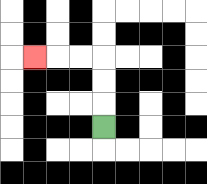{'start': '[4, 5]', 'end': '[1, 2]', 'path_directions': 'U,U,U,L,L,L', 'path_coordinates': '[[4, 5], [4, 4], [4, 3], [4, 2], [3, 2], [2, 2], [1, 2]]'}